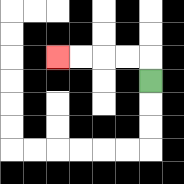{'start': '[6, 3]', 'end': '[2, 2]', 'path_directions': 'U,L,L,L,L', 'path_coordinates': '[[6, 3], [6, 2], [5, 2], [4, 2], [3, 2], [2, 2]]'}